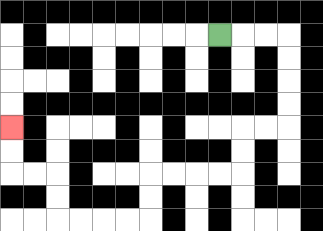{'start': '[9, 1]', 'end': '[0, 5]', 'path_directions': 'R,R,R,D,D,D,D,L,L,D,D,L,L,L,L,D,D,L,L,L,L,U,U,L,L,U,U', 'path_coordinates': '[[9, 1], [10, 1], [11, 1], [12, 1], [12, 2], [12, 3], [12, 4], [12, 5], [11, 5], [10, 5], [10, 6], [10, 7], [9, 7], [8, 7], [7, 7], [6, 7], [6, 8], [6, 9], [5, 9], [4, 9], [3, 9], [2, 9], [2, 8], [2, 7], [1, 7], [0, 7], [0, 6], [0, 5]]'}